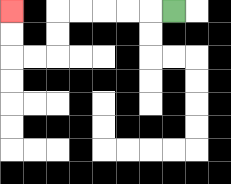{'start': '[7, 0]', 'end': '[0, 0]', 'path_directions': 'L,L,L,L,L,D,D,L,L,U,U', 'path_coordinates': '[[7, 0], [6, 0], [5, 0], [4, 0], [3, 0], [2, 0], [2, 1], [2, 2], [1, 2], [0, 2], [0, 1], [0, 0]]'}